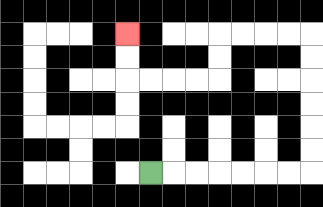{'start': '[6, 7]', 'end': '[5, 1]', 'path_directions': 'R,R,R,R,R,R,R,U,U,U,U,U,U,L,L,L,L,D,D,L,L,L,L,U,U', 'path_coordinates': '[[6, 7], [7, 7], [8, 7], [9, 7], [10, 7], [11, 7], [12, 7], [13, 7], [13, 6], [13, 5], [13, 4], [13, 3], [13, 2], [13, 1], [12, 1], [11, 1], [10, 1], [9, 1], [9, 2], [9, 3], [8, 3], [7, 3], [6, 3], [5, 3], [5, 2], [5, 1]]'}